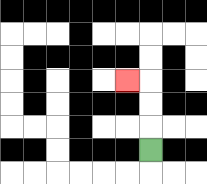{'start': '[6, 6]', 'end': '[5, 3]', 'path_directions': 'U,U,U,L', 'path_coordinates': '[[6, 6], [6, 5], [6, 4], [6, 3], [5, 3]]'}